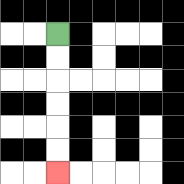{'start': '[2, 1]', 'end': '[2, 7]', 'path_directions': 'D,D,D,D,D,D', 'path_coordinates': '[[2, 1], [2, 2], [2, 3], [2, 4], [2, 5], [2, 6], [2, 7]]'}